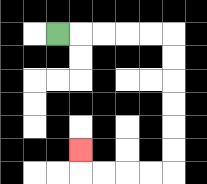{'start': '[2, 1]', 'end': '[3, 6]', 'path_directions': 'R,R,R,R,R,D,D,D,D,D,D,L,L,L,L,U', 'path_coordinates': '[[2, 1], [3, 1], [4, 1], [5, 1], [6, 1], [7, 1], [7, 2], [7, 3], [7, 4], [7, 5], [7, 6], [7, 7], [6, 7], [5, 7], [4, 7], [3, 7], [3, 6]]'}